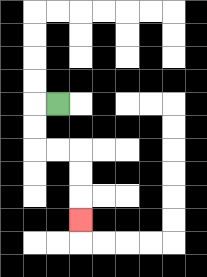{'start': '[2, 4]', 'end': '[3, 9]', 'path_directions': 'L,D,D,R,R,D,D,D', 'path_coordinates': '[[2, 4], [1, 4], [1, 5], [1, 6], [2, 6], [3, 6], [3, 7], [3, 8], [3, 9]]'}